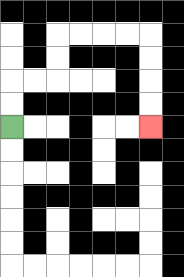{'start': '[0, 5]', 'end': '[6, 5]', 'path_directions': 'U,U,R,R,U,U,R,R,R,R,D,D,D,D', 'path_coordinates': '[[0, 5], [0, 4], [0, 3], [1, 3], [2, 3], [2, 2], [2, 1], [3, 1], [4, 1], [5, 1], [6, 1], [6, 2], [6, 3], [6, 4], [6, 5]]'}